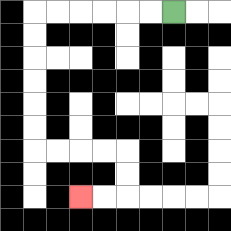{'start': '[7, 0]', 'end': '[3, 8]', 'path_directions': 'L,L,L,L,L,L,D,D,D,D,D,D,R,R,R,R,D,D,L,L', 'path_coordinates': '[[7, 0], [6, 0], [5, 0], [4, 0], [3, 0], [2, 0], [1, 0], [1, 1], [1, 2], [1, 3], [1, 4], [1, 5], [1, 6], [2, 6], [3, 6], [4, 6], [5, 6], [5, 7], [5, 8], [4, 8], [3, 8]]'}